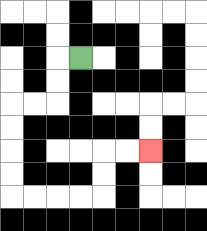{'start': '[3, 2]', 'end': '[6, 6]', 'path_directions': 'L,D,D,L,L,D,D,D,D,R,R,R,R,U,U,R,R', 'path_coordinates': '[[3, 2], [2, 2], [2, 3], [2, 4], [1, 4], [0, 4], [0, 5], [0, 6], [0, 7], [0, 8], [1, 8], [2, 8], [3, 8], [4, 8], [4, 7], [4, 6], [5, 6], [6, 6]]'}